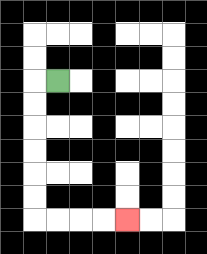{'start': '[2, 3]', 'end': '[5, 9]', 'path_directions': 'L,D,D,D,D,D,D,R,R,R,R', 'path_coordinates': '[[2, 3], [1, 3], [1, 4], [1, 5], [1, 6], [1, 7], [1, 8], [1, 9], [2, 9], [3, 9], [4, 9], [5, 9]]'}